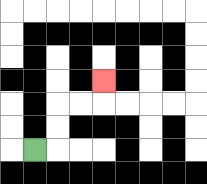{'start': '[1, 6]', 'end': '[4, 3]', 'path_directions': 'R,U,U,R,R,U', 'path_coordinates': '[[1, 6], [2, 6], [2, 5], [2, 4], [3, 4], [4, 4], [4, 3]]'}